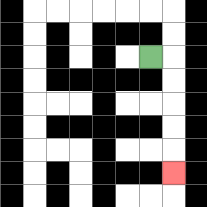{'start': '[6, 2]', 'end': '[7, 7]', 'path_directions': 'R,D,D,D,D,D', 'path_coordinates': '[[6, 2], [7, 2], [7, 3], [7, 4], [7, 5], [7, 6], [7, 7]]'}